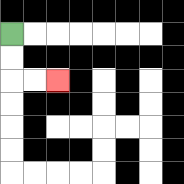{'start': '[0, 1]', 'end': '[2, 3]', 'path_directions': 'D,D,R,R', 'path_coordinates': '[[0, 1], [0, 2], [0, 3], [1, 3], [2, 3]]'}